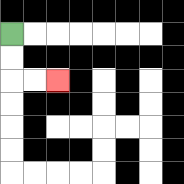{'start': '[0, 1]', 'end': '[2, 3]', 'path_directions': 'D,D,R,R', 'path_coordinates': '[[0, 1], [0, 2], [0, 3], [1, 3], [2, 3]]'}